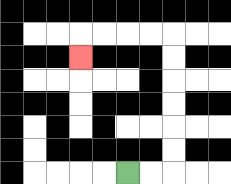{'start': '[5, 7]', 'end': '[3, 2]', 'path_directions': 'R,R,U,U,U,U,U,U,L,L,L,L,D', 'path_coordinates': '[[5, 7], [6, 7], [7, 7], [7, 6], [7, 5], [7, 4], [7, 3], [7, 2], [7, 1], [6, 1], [5, 1], [4, 1], [3, 1], [3, 2]]'}